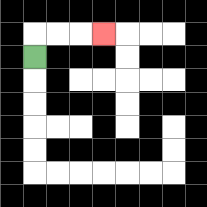{'start': '[1, 2]', 'end': '[4, 1]', 'path_directions': 'U,R,R,R', 'path_coordinates': '[[1, 2], [1, 1], [2, 1], [3, 1], [4, 1]]'}